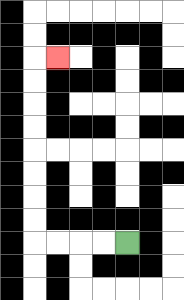{'start': '[5, 10]', 'end': '[2, 2]', 'path_directions': 'L,L,L,L,U,U,U,U,U,U,U,U,R', 'path_coordinates': '[[5, 10], [4, 10], [3, 10], [2, 10], [1, 10], [1, 9], [1, 8], [1, 7], [1, 6], [1, 5], [1, 4], [1, 3], [1, 2], [2, 2]]'}